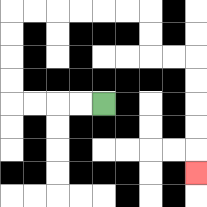{'start': '[4, 4]', 'end': '[8, 7]', 'path_directions': 'L,L,L,L,U,U,U,U,R,R,R,R,R,R,D,D,R,R,D,D,D,D,D', 'path_coordinates': '[[4, 4], [3, 4], [2, 4], [1, 4], [0, 4], [0, 3], [0, 2], [0, 1], [0, 0], [1, 0], [2, 0], [3, 0], [4, 0], [5, 0], [6, 0], [6, 1], [6, 2], [7, 2], [8, 2], [8, 3], [8, 4], [8, 5], [8, 6], [8, 7]]'}